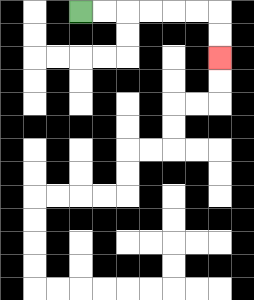{'start': '[3, 0]', 'end': '[9, 2]', 'path_directions': 'R,R,R,R,R,R,D,D', 'path_coordinates': '[[3, 0], [4, 0], [5, 0], [6, 0], [7, 0], [8, 0], [9, 0], [9, 1], [9, 2]]'}